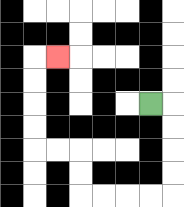{'start': '[6, 4]', 'end': '[2, 2]', 'path_directions': 'R,D,D,D,D,L,L,L,L,U,U,L,L,U,U,U,U,R', 'path_coordinates': '[[6, 4], [7, 4], [7, 5], [7, 6], [7, 7], [7, 8], [6, 8], [5, 8], [4, 8], [3, 8], [3, 7], [3, 6], [2, 6], [1, 6], [1, 5], [1, 4], [1, 3], [1, 2], [2, 2]]'}